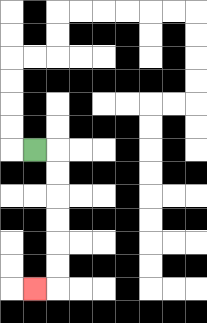{'start': '[1, 6]', 'end': '[1, 12]', 'path_directions': 'R,D,D,D,D,D,D,L', 'path_coordinates': '[[1, 6], [2, 6], [2, 7], [2, 8], [2, 9], [2, 10], [2, 11], [2, 12], [1, 12]]'}